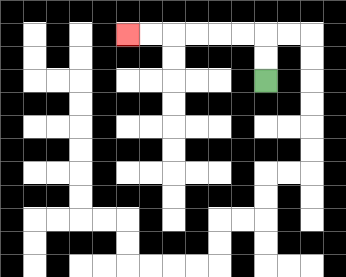{'start': '[11, 3]', 'end': '[5, 1]', 'path_directions': 'U,U,L,L,L,L,L,L', 'path_coordinates': '[[11, 3], [11, 2], [11, 1], [10, 1], [9, 1], [8, 1], [7, 1], [6, 1], [5, 1]]'}